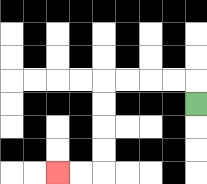{'start': '[8, 4]', 'end': '[2, 7]', 'path_directions': 'U,L,L,L,L,D,D,D,D,L,L', 'path_coordinates': '[[8, 4], [8, 3], [7, 3], [6, 3], [5, 3], [4, 3], [4, 4], [4, 5], [4, 6], [4, 7], [3, 7], [2, 7]]'}